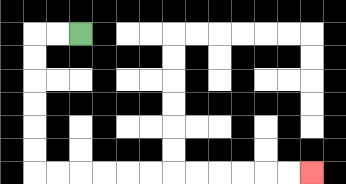{'start': '[3, 1]', 'end': '[13, 7]', 'path_directions': 'L,L,D,D,D,D,D,D,R,R,R,R,R,R,R,R,R,R,R,R', 'path_coordinates': '[[3, 1], [2, 1], [1, 1], [1, 2], [1, 3], [1, 4], [1, 5], [1, 6], [1, 7], [2, 7], [3, 7], [4, 7], [5, 7], [6, 7], [7, 7], [8, 7], [9, 7], [10, 7], [11, 7], [12, 7], [13, 7]]'}